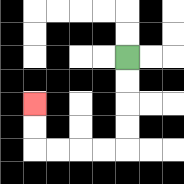{'start': '[5, 2]', 'end': '[1, 4]', 'path_directions': 'D,D,D,D,L,L,L,L,U,U', 'path_coordinates': '[[5, 2], [5, 3], [5, 4], [5, 5], [5, 6], [4, 6], [3, 6], [2, 6], [1, 6], [1, 5], [1, 4]]'}